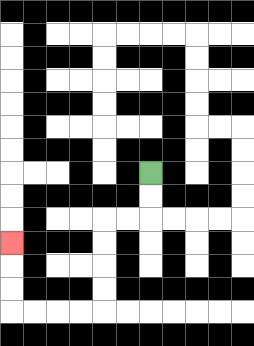{'start': '[6, 7]', 'end': '[0, 10]', 'path_directions': 'D,D,L,L,D,D,D,D,L,L,L,L,U,U,U', 'path_coordinates': '[[6, 7], [6, 8], [6, 9], [5, 9], [4, 9], [4, 10], [4, 11], [4, 12], [4, 13], [3, 13], [2, 13], [1, 13], [0, 13], [0, 12], [0, 11], [0, 10]]'}